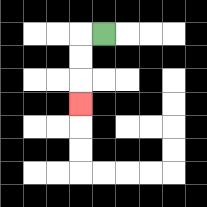{'start': '[4, 1]', 'end': '[3, 4]', 'path_directions': 'L,D,D,D', 'path_coordinates': '[[4, 1], [3, 1], [3, 2], [3, 3], [3, 4]]'}